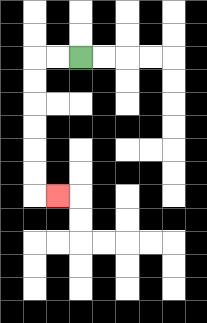{'start': '[3, 2]', 'end': '[2, 8]', 'path_directions': 'L,L,D,D,D,D,D,D,R', 'path_coordinates': '[[3, 2], [2, 2], [1, 2], [1, 3], [1, 4], [1, 5], [1, 6], [1, 7], [1, 8], [2, 8]]'}